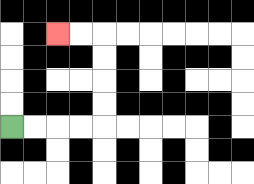{'start': '[0, 5]', 'end': '[2, 1]', 'path_directions': 'R,R,R,R,U,U,U,U,L,L', 'path_coordinates': '[[0, 5], [1, 5], [2, 5], [3, 5], [4, 5], [4, 4], [4, 3], [4, 2], [4, 1], [3, 1], [2, 1]]'}